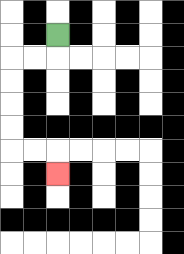{'start': '[2, 1]', 'end': '[2, 7]', 'path_directions': 'D,L,L,D,D,D,D,R,R,D', 'path_coordinates': '[[2, 1], [2, 2], [1, 2], [0, 2], [0, 3], [0, 4], [0, 5], [0, 6], [1, 6], [2, 6], [2, 7]]'}